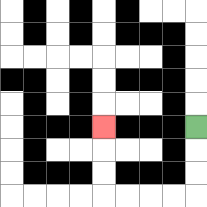{'start': '[8, 5]', 'end': '[4, 5]', 'path_directions': 'D,D,D,L,L,L,L,U,U,U', 'path_coordinates': '[[8, 5], [8, 6], [8, 7], [8, 8], [7, 8], [6, 8], [5, 8], [4, 8], [4, 7], [4, 6], [4, 5]]'}